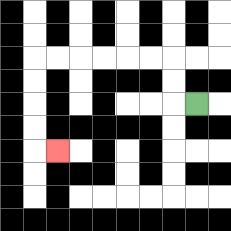{'start': '[8, 4]', 'end': '[2, 6]', 'path_directions': 'L,U,U,L,L,L,L,L,L,D,D,D,D,R', 'path_coordinates': '[[8, 4], [7, 4], [7, 3], [7, 2], [6, 2], [5, 2], [4, 2], [3, 2], [2, 2], [1, 2], [1, 3], [1, 4], [1, 5], [1, 6], [2, 6]]'}